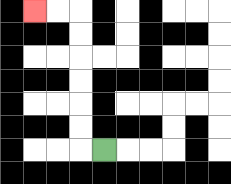{'start': '[4, 6]', 'end': '[1, 0]', 'path_directions': 'L,U,U,U,U,U,U,L,L', 'path_coordinates': '[[4, 6], [3, 6], [3, 5], [3, 4], [3, 3], [3, 2], [3, 1], [3, 0], [2, 0], [1, 0]]'}